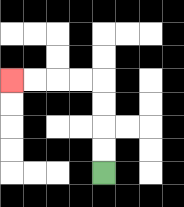{'start': '[4, 7]', 'end': '[0, 3]', 'path_directions': 'U,U,U,U,L,L,L,L', 'path_coordinates': '[[4, 7], [4, 6], [4, 5], [4, 4], [4, 3], [3, 3], [2, 3], [1, 3], [0, 3]]'}